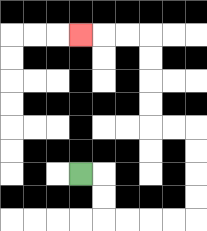{'start': '[3, 7]', 'end': '[3, 1]', 'path_directions': 'R,D,D,R,R,R,R,U,U,U,U,L,L,U,U,U,U,L,L,L', 'path_coordinates': '[[3, 7], [4, 7], [4, 8], [4, 9], [5, 9], [6, 9], [7, 9], [8, 9], [8, 8], [8, 7], [8, 6], [8, 5], [7, 5], [6, 5], [6, 4], [6, 3], [6, 2], [6, 1], [5, 1], [4, 1], [3, 1]]'}